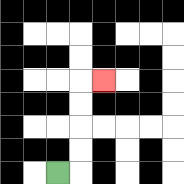{'start': '[2, 7]', 'end': '[4, 3]', 'path_directions': 'R,U,U,U,U,R', 'path_coordinates': '[[2, 7], [3, 7], [3, 6], [3, 5], [3, 4], [3, 3], [4, 3]]'}